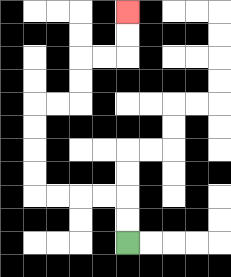{'start': '[5, 10]', 'end': '[5, 0]', 'path_directions': 'U,U,L,L,L,L,U,U,U,U,R,R,U,U,R,R,U,U', 'path_coordinates': '[[5, 10], [5, 9], [5, 8], [4, 8], [3, 8], [2, 8], [1, 8], [1, 7], [1, 6], [1, 5], [1, 4], [2, 4], [3, 4], [3, 3], [3, 2], [4, 2], [5, 2], [5, 1], [5, 0]]'}